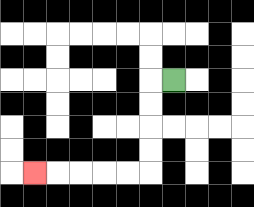{'start': '[7, 3]', 'end': '[1, 7]', 'path_directions': 'L,D,D,D,D,L,L,L,L,L', 'path_coordinates': '[[7, 3], [6, 3], [6, 4], [6, 5], [6, 6], [6, 7], [5, 7], [4, 7], [3, 7], [2, 7], [1, 7]]'}